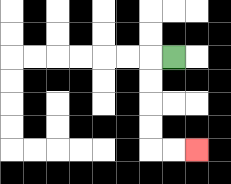{'start': '[7, 2]', 'end': '[8, 6]', 'path_directions': 'L,D,D,D,D,R,R', 'path_coordinates': '[[7, 2], [6, 2], [6, 3], [6, 4], [6, 5], [6, 6], [7, 6], [8, 6]]'}